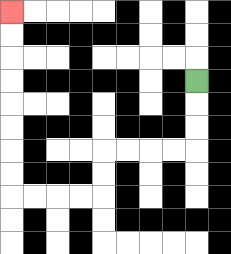{'start': '[8, 3]', 'end': '[0, 0]', 'path_directions': 'D,D,D,L,L,L,L,D,D,L,L,L,L,U,U,U,U,U,U,U,U', 'path_coordinates': '[[8, 3], [8, 4], [8, 5], [8, 6], [7, 6], [6, 6], [5, 6], [4, 6], [4, 7], [4, 8], [3, 8], [2, 8], [1, 8], [0, 8], [0, 7], [0, 6], [0, 5], [0, 4], [0, 3], [0, 2], [0, 1], [0, 0]]'}